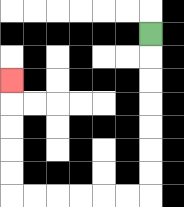{'start': '[6, 1]', 'end': '[0, 3]', 'path_directions': 'D,D,D,D,D,D,D,L,L,L,L,L,L,U,U,U,U,U', 'path_coordinates': '[[6, 1], [6, 2], [6, 3], [6, 4], [6, 5], [6, 6], [6, 7], [6, 8], [5, 8], [4, 8], [3, 8], [2, 8], [1, 8], [0, 8], [0, 7], [0, 6], [0, 5], [0, 4], [0, 3]]'}